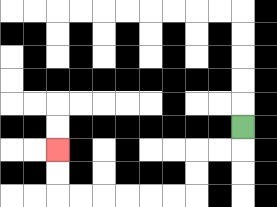{'start': '[10, 5]', 'end': '[2, 6]', 'path_directions': 'D,L,L,D,D,L,L,L,L,L,L,U,U', 'path_coordinates': '[[10, 5], [10, 6], [9, 6], [8, 6], [8, 7], [8, 8], [7, 8], [6, 8], [5, 8], [4, 8], [3, 8], [2, 8], [2, 7], [2, 6]]'}